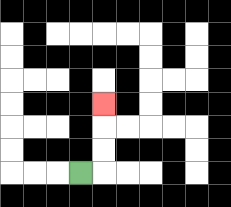{'start': '[3, 7]', 'end': '[4, 4]', 'path_directions': 'R,U,U,U', 'path_coordinates': '[[3, 7], [4, 7], [4, 6], [4, 5], [4, 4]]'}